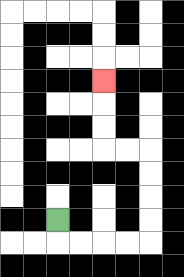{'start': '[2, 9]', 'end': '[4, 3]', 'path_directions': 'D,R,R,R,R,U,U,U,U,L,L,U,U,U', 'path_coordinates': '[[2, 9], [2, 10], [3, 10], [4, 10], [5, 10], [6, 10], [6, 9], [6, 8], [6, 7], [6, 6], [5, 6], [4, 6], [4, 5], [4, 4], [4, 3]]'}